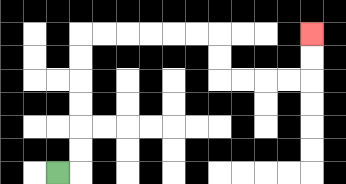{'start': '[2, 7]', 'end': '[13, 1]', 'path_directions': 'R,U,U,U,U,U,U,R,R,R,R,R,R,D,D,R,R,R,R,U,U', 'path_coordinates': '[[2, 7], [3, 7], [3, 6], [3, 5], [3, 4], [3, 3], [3, 2], [3, 1], [4, 1], [5, 1], [6, 1], [7, 1], [8, 1], [9, 1], [9, 2], [9, 3], [10, 3], [11, 3], [12, 3], [13, 3], [13, 2], [13, 1]]'}